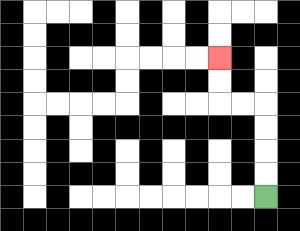{'start': '[11, 8]', 'end': '[9, 2]', 'path_directions': 'U,U,U,U,L,L,U,U', 'path_coordinates': '[[11, 8], [11, 7], [11, 6], [11, 5], [11, 4], [10, 4], [9, 4], [9, 3], [9, 2]]'}